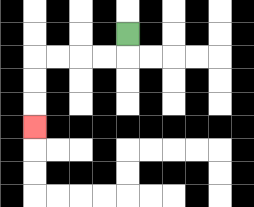{'start': '[5, 1]', 'end': '[1, 5]', 'path_directions': 'D,L,L,L,L,D,D,D', 'path_coordinates': '[[5, 1], [5, 2], [4, 2], [3, 2], [2, 2], [1, 2], [1, 3], [1, 4], [1, 5]]'}